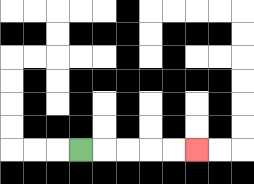{'start': '[3, 6]', 'end': '[8, 6]', 'path_directions': 'R,R,R,R,R', 'path_coordinates': '[[3, 6], [4, 6], [5, 6], [6, 6], [7, 6], [8, 6]]'}